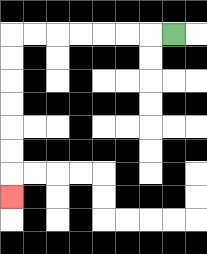{'start': '[7, 1]', 'end': '[0, 8]', 'path_directions': 'L,L,L,L,L,L,L,D,D,D,D,D,D,D', 'path_coordinates': '[[7, 1], [6, 1], [5, 1], [4, 1], [3, 1], [2, 1], [1, 1], [0, 1], [0, 2], [0, 3], [0, 4], [0, 5], [0, 6], [0, 7], [0, 8]]'}